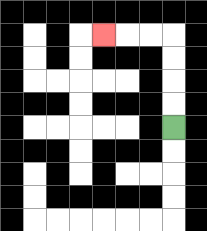{'start': '[7, 5]', 'end': '[4, 1]', 'path_directions': 'U,U,U,U,L,L,L', 'path_coordinates': '[[7, 5], [7, 4], [7, 3], [7, 2], [7, 1], [6, 1], [5, 1], [4, 1]]'}